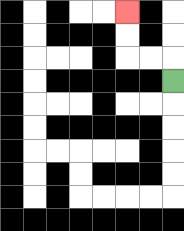{'start': '[7, 3]', 'end': '[5, 0]', 'path_directions': 'U,L,L,U,U', 'path_coordinates': '[[7, 3], [7, 2], [6, 2], [5, 2], [5, 1], [5, 0]]'}